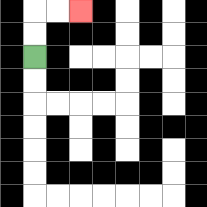{'start': '[1, 2]', 'end': '[3, 0]', 'path_directions': 'U,U,R,R', 'path_coordinates': '[[1, 2], [1, 1], [1, 0], [2, 0], [3, 0]]'}